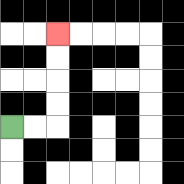{'start': '[0, 5]', 'end': '[2, 1]', 'path_directions': 'R,R,U,U,U,U', 'path_coordinates': '[[0, 5], [1, 5], [2, 5], [2, 4], [2, 3], [2, 2], [2, 1]]'}